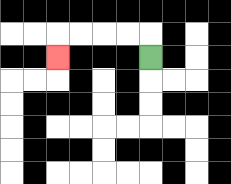{'start': '[6, 2]', 'end': '[2, 2]', 'path_directions': 'U,L,L,L,L,D', 'path_coordinates': '[[6, 2], [6, 1], [5, 1], [4, 1], [3, 1], [2, 1], [2, 2]]'}